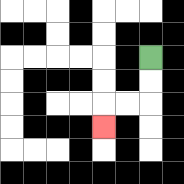{'start': '[6, 2]', 'end': '[4, 5]', 'path_directions': 'D,D,L,L,D', 'path_coordinates': '[[6, 2], [6, 3], [6, 4], [5, 4], [4, 4], [4, 5]]'}